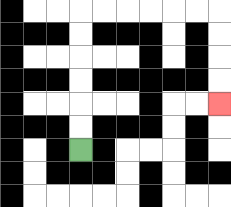{'start': '[3, 6]', 'end': '[9, 4]', 'path_directions': 'U,U,U,U,U,U,R,R,R,R,R,R,D,D,D,D', 'path_coordinates': '[[3, 6], [3, 5], [3, 4], [3, 3], [3, 2], [3, 1], [3, 0], [4, 0], [5, 0], [6, 0], [7, 0], [8, 0], [9, 0], [9, 1], [9, 2], [9, 3], [9, 4]]'}